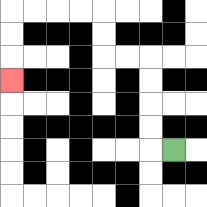{'start': '[7, 6]', 'end': '[0, 3]', 'path_directions': 'L,U,U,U,U,L,L,U,U,L,L,L,L,D,D,D', 'path_coordinates': '[[7, 6], [6, 6], [6, 5], [6, 4], [6, 3], [6, 2], [5, 2], [4, 2], [4, 1], [4, 0], [3, 0], [2, 0], [1, 0], [0, 0], [0, 1], [0, 2], [0, 3]]'}